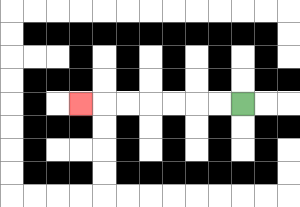{'start': '[10, 4]', 'end': '[3, 4]', 'path_directions': 'L,L,L,L,L,L,L', 'path_coordinates': '[[10, 4], [9, 4], [8, 4], [7, 4], [6, 4], [5, 4], [4, 4], [3, 4]]'}